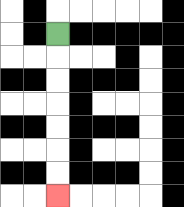{'start': '[2, 1]', 'end': '[2, 8]', 'path_directions': 'D,D,D,D,D,D,D', 'path_coordinates': '[[2, 1], [2, 2], [2, 3], [2, 4], [2, 5], [2, 6], [2, 7], [2, 8]]'}